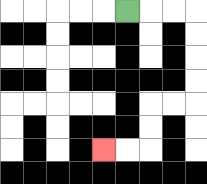{'start': '[5, 0]', 'end': '[4, 6]', 'path_directions': 'R,R,R,D,D,D,D,L,L,D,D,L,L', 'path_coordinates': '[[5, 0], [6, 0], [7, 0], [8, 0], [8, 1], [8, 2], [8, 3], [8, 4], [7, 4], [6, 4], [6, 5], [6, 6], [5, 6], [4, 6]]'}